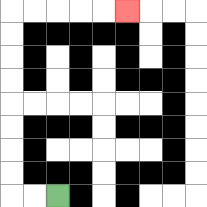{'start': '[2, 8]', 'end': '[5, 0]', 'path_directions': 'L,L,U,U,U,U,U,U,U,U,R,R,R,R,R', 'path_coordinates': '[[2, 8], [1, 8], [0, 8], [0, 7], [0, 6], [0, 5], [0, 4], [0, 3], [0, 2], [0, 1], [0, 0], [1, 0], [2, 0], [3, 0], [4, 0], [5, 0]]'}